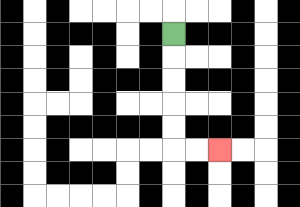{'start': '[7, 1]', 'end': '[9, 6]', 'path_directions': 'D,D,D,D,D,R,R', 'path_coordinates': '[[7, 1], [7, 2], [7, 3], [7, 4], [7, 5], [7, 6], [8, 6], [9, 6]]'}